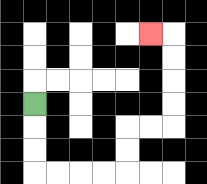{'start': '[1, 4]', 'end': '[6, 1]', 'path_directions': 'D,D,D,R,R,R,R,U,U,R,R,U,U,U,U,L', 'path_coordinates': '[[1, 4], [1, 5], [1, 6], [1, 7], [2, 7], [3, 7], [4, 7], [5, 7], [5, 6], [5, 5], [6, 5], [7, 5], [7, 4], [7, 3], [7, 2], [7, 1], [6, 1]]'}